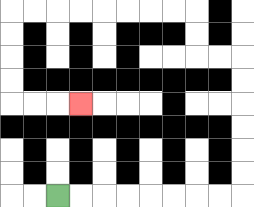{'start': '[2, 8]', 'end': '[3, 4]', 'path_directions': 'R,R,R,R,R,R,R,R,U,U,U,U,U,U,L,L,U,U,L,L,L,L,L,L,L,L,D,D,D,D,R,R,R', 'path_coordinates': '[[2, 8], [3, 8], [4, 8], [5, 8], [6, 8], [7, 8], [8, 8], [9, 8], [10, 8], [10, 7], [10, 6], [10, 5], [10, 4], [10, 3], [10, 2], [9, 2], [8, 2], [8, 1], [8, 0], [7, 0], [6, 0], [5, 0], [4, 0], [3, 0], [2, 0], [1, 0], [0, 0], [0, 1], [0, 2], [0, 3], [0, 4], [1, 4], [2, 4], [3, 4]]'}